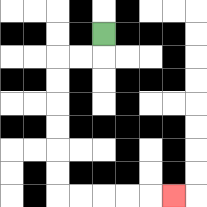{'start': '[4, 1]', 'end': '[7, 8]', 'path_directions': 'D,L,L,D,D,D,D,D,D,R,R,R,R,R', 'path_coordinates': '[[4, 1], [4, 2], [3, 2], [2, 2], [2, 3], [2, 4], [2, 5], [2, 6], [2, 7], [2, 8], [3, 8], [4, 8], [5, 8], [6, 8], [7, 8]]'}